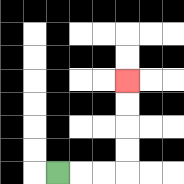{'start': '[2, 7]', 'end': '[5, 3]', 'path_directions': 'R,R,R,U,U,U,U', 'path_coordinates': '[[2, 7], [3, 7], [4, 7], [5, 7], [5, 6], [5, 5], [5, 4], [5, 3]]'}